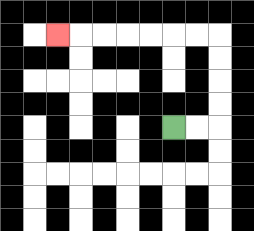{'start': '[7, 5]', 'end': '[2, 1]', 'path_directions': 'R,R,U,U,U,U,L,L,L,L,L,L,L', 'path_coordinates': '[[7, 5], [8, 5], [9, 5], [9, 4], [9, 3], [9, 2], [9, 1], [8, 1], [7, 1], [6, 1], [5, 1], [4, 1], [3, 1], [2, 1]]'}